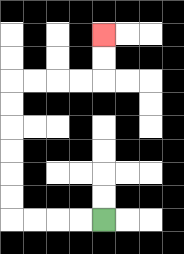{'start': '[4, 9]', 'end': '[4, 1]', 'path_directions': 'L,L,L,L,U,U,U,U,U,U,R,R,R,R,U,U', 'path_coordinates': '[[4, 9], [3, 9], [2, 9], [1, 9], [0, 9], [0, 8], [0, 7], [0, 6], [0, 5], [0, 4], [0, 3], [1, 3], [2, 3], [3, 3], [4, 3], [4, 2], [4, 1]]'}